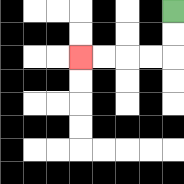{'start': '[7, 0]', 'end': '[3, 2]', 'path_directions': 'D,D,L,L,L,L', 'path_coordinates': '[[7, 0], [7, 1], [7, 2], [6, 2], [5, 2], [4, 2], [3, 2]]'}